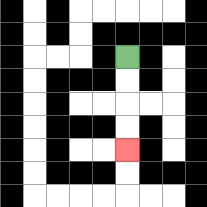{'start': '[5, 2]', 'end': '[5, 6]', 'path_directions': 'D,D,D,D', 'path_coordinates': '[[5, 2], [5, 3], [5, 4], [5, 5], [5, 6]]'}